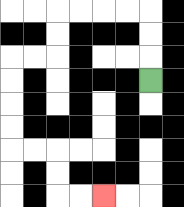{'start': '[6, 3]', 'end': '[4, 8]', 'path_directions': 'U,U,U,L,L,L,L,D,D,L,L,D,D,D,D,R,R,D,D,R,R', 'path_coordinates': '[[6, 3], [6, 2], [6, 1], [6, 0], [5, 0], [4, 0], [3, 0], [2, 0], [2, 1], [2, 2], [1, 2], [0, 2], [0, 3], [0, 4], [0, 5], [0, 6], [1, 6], [2, 6], [2, 7], [2, 8], [3, 8], [4, 8]]'}